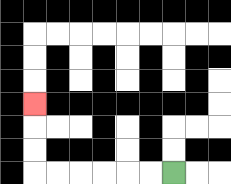{'start': '[7, 7]', 'end': '[1, 4]', 'path_directions': 'L,L,L,L,L,L,U,U,U', 'path_coordinates': '[[7, 7], [6, 7], [5, 7], [4, 7], [3, 7], [2, 7], [1, 7], [1, 6], [1, 5], [1, 4]]'}